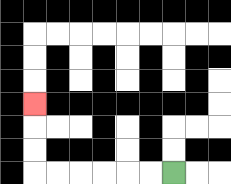{'start': '[7, 7]', 'end': '[1, 4]', 'path_directions': 'L,L,L,L,L,L,U,U,U', 'path_coordinates': '[[7, 7], [6, 7], [5, 7], [4, 7], [3, 7], [2, 7], [1, 7], [1, 6], [1, 5], [1, 4]]'}